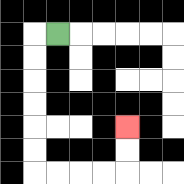{'start': '[2, 1]', 'end': '[5, 5]', 'path_directions': 'L,D,D,D,D,D,D,R,R,R,R,U,U', 'path_coordinates': '[[2, 1], [1, 1], [1, 2], [1, 3], [1, 4], [1, 5], [1, 6], [1, 7], [2, 7], [3, 7], [4, 7], [5, 7], [5, 6], [5, 5]]'}